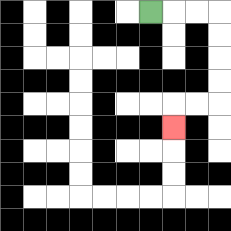{'start': '[6, 0]', 'end': '[7, 5]', 'path_directions': 'R,R,R,D,D,D,D,L,L,D', 'path_coordinates': '[[6, 0], [7, 0], [8, 0], [9, 0], [9, 1], [9, 2], [9, 3], [9, 4], [8, 4], [7, 4], [7, 5]]'}